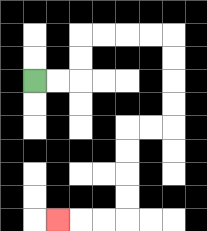{'start': '[1, 3]', 'end': '[2, 9]', 'path_directions': 'R,R,U,U,R,R,R,R,D,D,D,D,L,L,D,D,D,D,L,L,L', 'path_coordinates': '[[1, 3], [2, 3], [3, 3], [3, 2], [3, 1], [4, 1], [5, 1], [6, 1], [7, 1], [7, 2], [7, 3], [7, 4], [7, 5], [6, 5], [5, 5], [5, 6], [5, 7], [5, 8], [5, 9], [4, 9], [3, 9], [2, 9]]'}